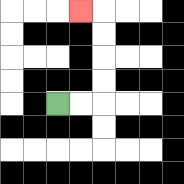{'start': '[2, 4]', 'end': '[3, 0]', 'path_directions': 'R,R,U,U,U,U,L', 'path_coordinates': '[[2, 4], [3, 4], [4, 4], [4, 3], [4, 2], [4, 1], [4, 0], [3, 0]]'}